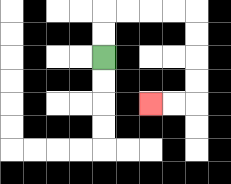{'start': '[4, 2]', 'end': '[6, 4]', 'path_directions': 'U,U,R,R,R,R,D,D,D,D,L,L', 'path_coordinates': '[[4, 2], [4, 1], [4, 0], [5, 0], [6, 0], [7, 0], [8, 0], [8, 1], [8, 2], [8, 3], [8, 4], [7, 4], [6, 4]]'}